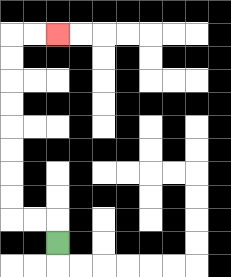{'start': '[2, 10]', 'end': '[2, 1]', 'path_directions': 'U,L,L,U,U,U,U,U,U,U,U,R,R', 'path_coordinates': '[[2, 10], [2, 9], [1, 9], [0, 9], [0, 8], [0, 7], [0, 6], [0, 5], [0, 4], [0, 3], [0, 2], [0, 1], [1, 1], [2, 1]]'}